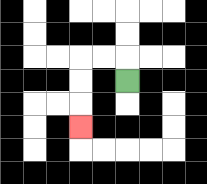{'start': '[5, 3]', 'end': '[3, 5]', 'path_directions': 'U,L,L,D,D,D', 'path_coordinates': '[[5, 3], [5, 2], [4, 2], [3, 2], [3, 3], [3, 4], [3, 5]]'}